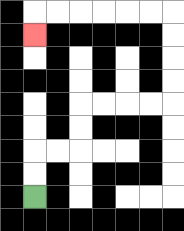{'start': '[1, 8]', 'end': '[1, 1]', 'path_directions': 'U,U,R,R,U,U,R,R,R,R,U,U,U,U,L,L,L,L,L,L,D', 'path_coordinates': '[[1, 8], [1, 7], [1, 6], [2, 6], [3, 6], [3, 5], [3, 4], [4, 4], [5, 4], [6, 4], [7, 4], [7, 3], [7, 2], [7, 1], [7, 0], [6, 0], [5, 0], [4, 0], [3, 0], [2, 0], [1, 0], [1, 1]]'}